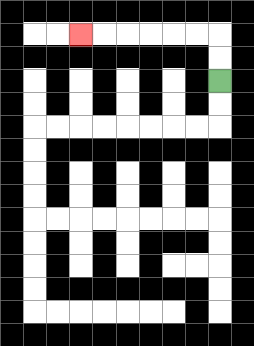{'start': '[9, 3]', 'end': '[3, 1]', 'path_directions': 'U,U,L,L,L,L,L,L', 'path_coordinates': '[[9, 3], [9, 2], [9, 1], [8, 1], [7, 1], [6, 1], [5, 1], [4, 1], [3, 1]]'}